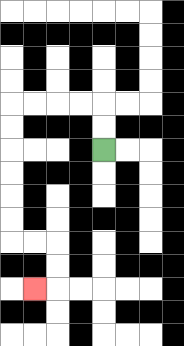{'start': '[4, 6]', 'end': '[1, 12]', 'path_directions': 'U,U,L,L,L,L,D,D,D,D,D,D,R,R,D,D,L', 'path_coordinates': '[[4, 6], [4, 5], [4, 4], [3, 4], [2, 4], [1, 4], [0, 4], [0, 5], [0, 6], [0, 7], [0, 8], [0, 9], [0, 10], [1, 10], [2, 10], [2, 11], [2, 12], [1, 12]]'}